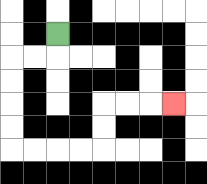{'start': '[2, 1]', 'end': '[7, 4]', 'path_directions': 'D,L,L,D,D,D,D,R,R,R,R,U,U,R,R,R', 'path_coordinates': '[[2, 1], [2, 2], [1, 2], [0, 2], [0, 3], [0, 4], [0, 5], [0, 6], [1, 6], [2, 6], [3, 6], [4, 6], [4, 5], [4, 4], [5, 4], [6, 4], [7, 4]]'}